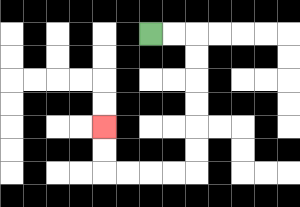{'start': '[6, 1]', 'end': '[4, 5]', 'path_directions': 'R,R,D,D,D,D,D,D,L,L,L,L,U,U', 'path_coordinates': '[[6, 1], [7, 1], [8, 1], [8, 2], [8, 3], [8, 4], [8, 5], [8, 6], [8, 7], [7, 7], [6, 7], [5, 7], [4, 7], [4, 6], [4, 5]]'}